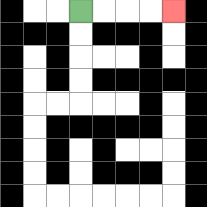{'start': '[3, 0]', 'end': '[7, 0]', 'path_directions': 'R,R,R,R', 'path_coordinates': '[[3, 0], [4, 0], [5, 0], [6, 0], [7, 0]]'}